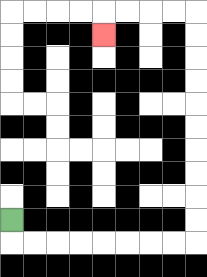{'start': '[0, 9]', 'end': '[4, 1]', 'path_directions': 'D,R,R,R,R,R,R,R,R,U,U,U,U,U,U,U,U,U,U,L,L,L,L,D', 'path_coordinates': '[[0, 9], [0, 10], [1, 10], [2, 10], [3, 10], [4, 10], [5, 10], [6, 10], [7, 10], [8, 10], [8, 9], [8, 8], [8, 7], [8, 6], [8, 5], [8, 4], [8, 3], [8, 2], [8, 1], [8, 0], [7, 0], [6, 0], [5, 0], [4, 0], [4, 1]]'}